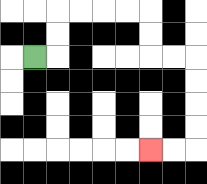{'start': '[1, 2]', 'end': '[6, 6]', 'path_directions': 'R,U,U,R,R,R,R,D,D,R,R,D,D,D,D,L,L', 'path_coordinates': '[[1, 2], [2, 2], [2, 1], [2, 0], [3, 0], [4, 0], [5, 0], [6, 0], [6, 1], [6, 2], [7, 2], [8, 2], [8, 3], [8, 4], [8, 5], [8, 6], [7, 6], [6, 6]]'}